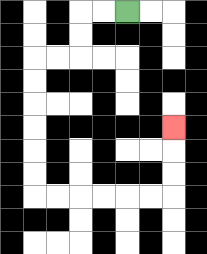{'start': '[5, 0]', 'end': '[7, 5]', 'path_directions': 'L,L,D,D,L,L,D,D,D,D,D,D,R,R,R,R,R,R,U,U,U', 'path_coordinates': '[[5, 0], [4, 0], [3, 0], [3, 1], [3, 2], [2, 2], [1, 2], [1, 3], [1, 4], [1, 5], [1, 6], [1, 7], [1, 8], [2, 8], [3, 8], [4, 8], [5, 8], [6, 8], [7, 8], [7, 7], [7, 6], [7, 5]]'}